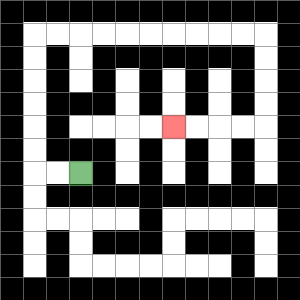{'start': '[3, 7]', 'end': '[7, 5]', 'path_directions': 'L,L,U,U,U,U,U,U,R,R,R,R,R,R,R,R,R,R,D,D,D,D,L,L,L,L', 'path_coordinates': '[[3, 7], [2, 7], [1, 7], [1, 6], [1, 5], [1, 4], [1, 3], [1, 2], [1, 1], [2, 1], [3, 1], [4, 1], [5, 1], [6, 1], [7, 1], [8, 1], [9, 1], [10, 1], [11, 1], [11, 2], [11, 3], [11, 4], [11, 5], [10, 5], [9, 5], [8, 5], [7, 5]]'}